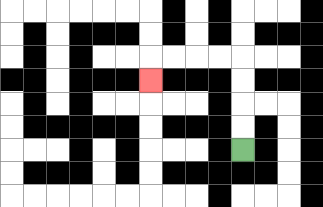{'start': '[10, 6]', 'end': '[6, 3]', 'path_directions': 'U,U,U,U,L,L,L,L,D', 'path_coordinates': '[[10, 6], [10, 5], [10, 4], [10, 3], [10, 2], [9, 2], [8, 2], [7, 2], [6, 2], [6, 3]]'}